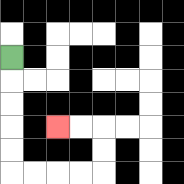{'start': '[0, 2]', 'end': '[2, 5]', 'path_directions': 'D,D,D,D,D,R,R,R,R,U,U,L,L', 'path_coordinates': '[[0, 2], [0, 3], [0, 4], [0, 5], [0, 6], [0, 7], [1, 7], [2, 7], [3, 7], [4, 7], [4, 6], [4, 5], [3, 5], [2, 5]]'}